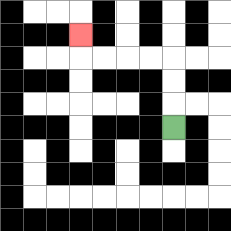{'start': '[7, 5]', 'end': '[3, 1]', 'path_directions': 'U,U,U,L,L,L,L,U', 'path_coordinates': '[[7, 5], [7, 4], [7, 3], [7, 2], [6, 2], [5, 2], [4, 2], [3, 2], [3, 1]]'}